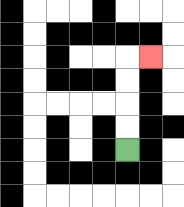{'start': '[5, 6]', 'end': '[6, 2]', 'path_directions': 'U,U,U,U,R', 'path_coordinates': '[[5, 6], [5, 5], [5, 4], [5, 3], [5, 2], [6, 2]]'}